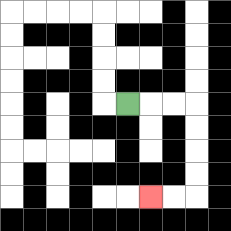{'start': '[5, 4]', 'end': '[6, 8]', 'path_directions': 'R,R,R,D,D,D,D,L,L', 'path_coordinates': '[[5, 4], [6, 4], [7, 4], [8, 4], [8, 5], [8, 6], [8, 7], [8, 8], [7, 8], [6, 8]]'}